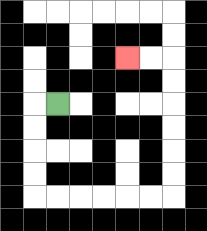{'start': '[2, 4]', 'end': '[5, 2]', 'path_directions': 'L,D,D,D,D,R,R,R,R,R,R,U,U,U,U,U,U,L,L', 'path_coordinates': '[[2, 4], [1, 4], [1, 5], [1, 6], [1, 7], [1, 8], [2, 8], [3, 8], [4, 8], [5, 8], [6, 8], [7, 8], [7, 7], [7, 6], [7, 5], [7, 4], [7, 3], [7, 2], [6, 2], [5, 2]]'}